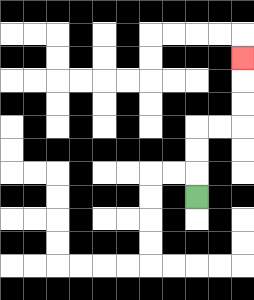{'start': '[8, 8]', 'end': '[10, 2]', 'path_directions': 'U,U,U,R,R,U,U,U', 'path_coordinates': '[[8, 8], [8, 7], [8, 6], [8, 5], [9, 5], [10, 5], [10, 4], [10, 3], [10, 2]]'}